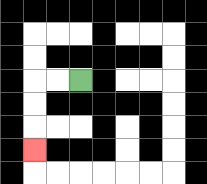{'start': '[3, 3]', 'end': '[1, 6]', 'path_directions': 'L,L,D,D,D', 'path_coordinates': '[[3, 3], [2, 3], [1, 3], [1, 4], [1, 5], [1, 6]]'}